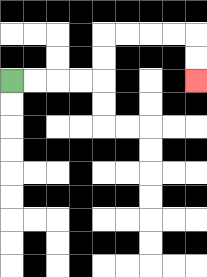{'start': '[0, 3]', 'end': '[8, 3]', 'path_directions': 'R,R,R,R,U,U,R,R,R,R,D,D', 'path_coordinates': '[[0, 3], [1, 3], [2, 3], [3, 3], [4, 3], [4, 2], [4, 1], [5, 1], [6, 1], [7, 1], [8, 1], [8, 2], [8, 3]]'}